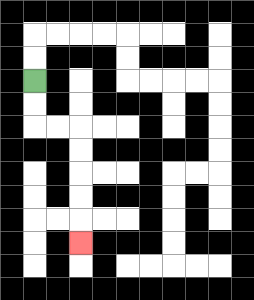{'start': '[1, 3]', 'end': '[3, 10]', 'path_directions': 'D,D,R,R,D,D,D,D,D', 'path_coordinates': '[[1, 3], [1, 4], [1, 5], [2, 5], [3, 5], [3, 6], [3, 7], [3, 8], [3, 9], [3, 10]]'}